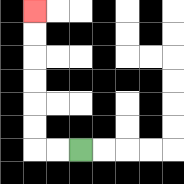{'start': '[3, 6]', 'end': '[1, 0]', 'path_directions': 'L,L,U,U,U,U,U,U', 'path_coordinates': '[[3, 6], [2, 6], [1, 6], [1, 5], [1, 4], [1, 3], [1, 2], [1, 1], [1, 0]]'}